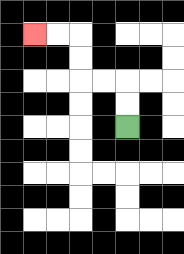{'start': '[5, 5]', 'end': '[1, 1]', 'path_directions': 'U,U,L,L,U,U,L,L', 'path_coordinates': '[[5, 5], [5, 4], [5, 3], [4, 3], [3, 3], [3, 2], [3, 1], [2, 1], [1, 1]]'}